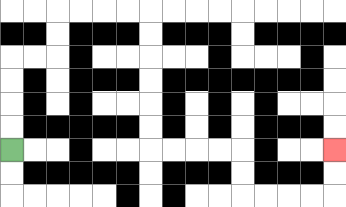{'start': '[0, 6]', 'end': '[14, 6]', 'path_directions': 'U,U,U,U,R,R,U,U,R,R,R,R,D,D,D,D,D,D,R,R,R,R,D,D,R,R,R,R,U,U', 'path_coordinates': '[[0, 6], [0, 5], [0, 4], [0, 3], [0, 2], [1, 2], [2, 2], [2, 1], [2, 0], [3, 0], [4, 0], [5, 0], [6, 0], [6, 1], [6, 2], [6, 3], [6, 4], [6, 5], [6, 6], [7, 6], [8, 6], [9, 6], [10, 6], [10, 7], [10, 8], [11, 8], [12, 8], [13, 8], [14, 8], [14, 7], [14, 6]]'}